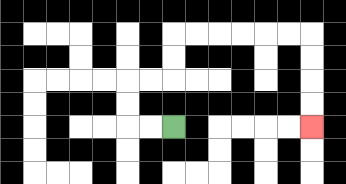{'start': '[7, 5]', 'end': '[13, 5]', 'path_directions': 'L,L,U,U,R,R,U,U,R,R,R,R,R,R,D,D,D,D', 'path_coordinates': '[[7, 5], [6, 5], [5, 5], [5, 4], [5, 3], [6, 3], [7, 3], [7, 2], [7, 1], [8, 1], [9, 1], [10, 1], [11, 1], [12, 1], [13, 1], [13, 2], [13, 3], [13, 4], [13, 5]]'}